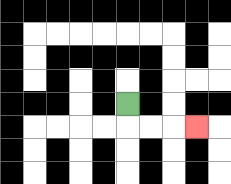{'start': '[5, 4]', 'end': '[8, 5]', 'path_directions': 'D,R,R,R', 'path_coordinates': '[[5, 4], [5, 5], [6, 5], [7, 5], [8, 5]]'}